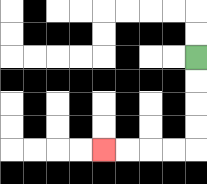{'start': '[8, 2]', 'end': '[4, 6]', 'path_directions': 'D,D,D,D,L,L,L,L', 'path_coordinates': '[[8, 2], [8, 3], [8, 4], [8, 5], [8, 6], [7, 6], [6, 6], [5, 6], [4, 6]]'}